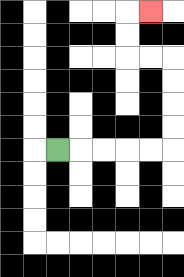{'start': '[2, 6]', 'end': '[6, 0]', 'path_directions': 'R,R,R,R,R,U,U,U,U,L,L,U,U,R', 'path_coordinates': '[[2, 6], [3, 6], [4, 6], [5, 6], [6, 6], [7, 6], [7, 5], [7, 4], [7, 3], [7, 2], [6, 2], [5, 2], [5, 1], [5, 0], [6, 0]]'}